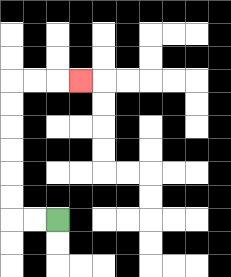{'start': '[2, 9]', 'end': '[3, 3]', 'path_directions': 'L,L,U,U,U,U,U,U,R,R,R', 'path_coordinates': '[[2, 9], [1, 9], [0, 9], [0, 8], [0, 7], [0, 6], [0, 5], [0, 4], [0, 3], [1, 3], [2, 3], [3, 3]]'}